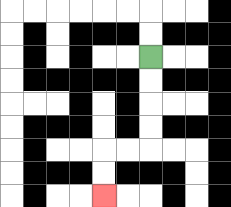{'start': '[6, 2]', 'end': '[4, 8]', 'path_directions': 'D,D,D,D,L,L,D,D', 'path_coordinates': '[[6, 2], [6, 3], [6, 4], [6, 5], [6, 6], [5, 6], [4, 6], [4, 7], [4, 8]]'}